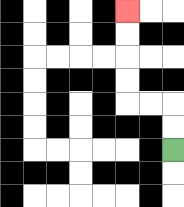{'start': '[7, 6]', 'end': '[5, 0]', 'path_directions': 'U,U,L,L,U,U,U,U', 'path_coordinates': '[[7, 6], [7, 5], [7, 4], [6, 4], [5, 4], [5, 3], [5, 2], [5, 1], [5, 0]]'}